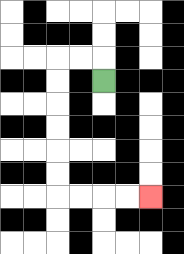{'start': '[4, 3]', 'end': '[6, 8]', 'path_directions': 'U,L,L,D,D,D,D,D,D,R,R,R,R', 'path_coordinates': '[[4, 3], [4, 2], [3, 2], [2, 2], [2, 3], [2, 4], [2, 5], [2, 6], [2, 7], [2, 8], [3, 8], [4, 8], [5, 8], [6, 8]]'}